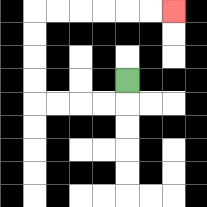{'start': '[5, 3]', 'end': '[7, 0]', 'path_directions': 'D,L,L,L,L,U,U,U,U,R,R,R,R,R,R', 'path_coordinates': '[[5, 3], [5, 4], [4, 4], [3, 4], [2, 4], [1, 4], [1, 3], [1, 2], [1, 1], [1, 0], [2, 0], [3, 0], [4, 0], [5, 0], [6, 0], [7, 0]]'}